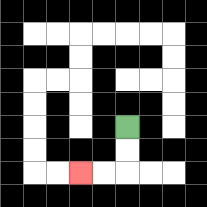{'start': '[5, 5]', 'end': '[3, 7]', 'path_directions': 'D,D,L,L', 'path_coordinates': '[[5, 5], [5, 6], [5, 7], [4, 7], [3, 7]]'}